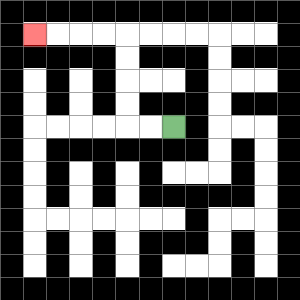{'start': '[7, 5]', 'end': '[1, 1]', 'path_directions': 'L,L,U,U,U,U,L,L,L,L', 'path_coordinates': '[[7, 5], [6, 5], [5, 5], [5, 4], [5, 3], [5, 2], [5, 1], [4, 1], [3, 1], [2, 1], [1, 1]]'}